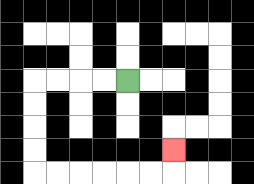{'start': '[5, 3]', 'end': '[7, 6]', 'path_directions': 'L,L,L,L,D,D,D,D,R,R,R,R,R,R,U', 'path_coordinates': '[[5, 3], [4, 3], [3, 3], [2, 3], [1, 3], [1, 4], [1, 5], [1, 6], [1, 7], [2, 7], [3, 7], [4, 7], [5, 7], [6, 7], [7, 7], [7, 6]]'}